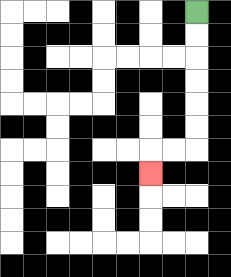{'start': '[8, 0]', 'end': '[6, 7]', 'path_directions': 'D,D,D,D,D,D,L,L,D', 'path_coordinates': '[[8, 0], [8, 1], [8, 2], [8, 3], [8, 4], [8, 5], [8, 6], [7, 6], [6, 6], [6, 7]]'}